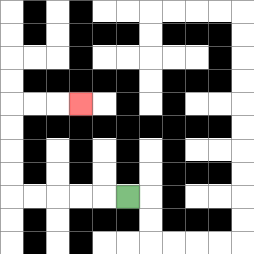{'start': '[5, 8]', 'end': '[3, 4]', 'path_directions': 'L,L,L,L,L,U,U,U,U,R,R,R', 'path_coordinates': '[[5, 8], [4, 8], [3, 8], [2, 8], [1, 8], [0, 8], [0, 7], [0, 6], [0, 5], [0, 4], [1, 4], [2, 4], [3, 4]]'}